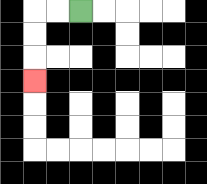{'start': '[3, 0]', 'end': '[1, 3]', 'path_directions': 'L,L,D,D,D', 'path_coordinates': '[[3, 0], [2, 0], [1, 0], [1, 1], [1, 2], [1, 3]]'}